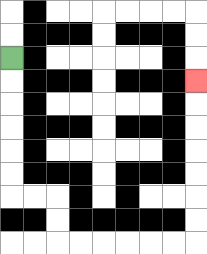{'start': '[0, 2]', 'end': '[8, 3]', 'path_directions': 'D,D,D,D,D,D,R,R,D,D,R,R,R,R,R,R,U,U,U,U,U,U,U', 'path_coordinates': '[[0, 2], [0, 3], [0, 4], [0, 5], [0, 6], [0, 7], [0, 8], [1, 8], [2, 8], [2, 9], [2, 10], [3, 10], [4, 10], [5, 10], [6, 10], [7, 10], [8, 10], [8, 9], [8, 8], [8, 7], [8, 6], [8, 5], [8, 4], [8, 3]]'}